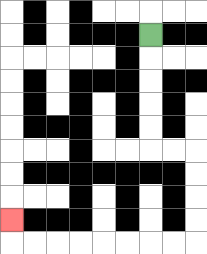{'start': '[6, 1]', 'end': '[0, 9]', 'path_directions': 'D,D,D,D,D,R,R,D,D,D,D,L,L,L,L,L,L,L,L,U', 'path_coordinates': '[[6, 1], [6, 2], [6, 3], [6, 4], [6, 5], [6, 6], [7, 6], [8, 6], [8, 7], [8, 8], [8, 9], [8, 10], [7, 10], [6, 10], [5, 10], [4, 10], [3, 10], [2, 10], [1, 10], [0, 10], [0, 9]]'}